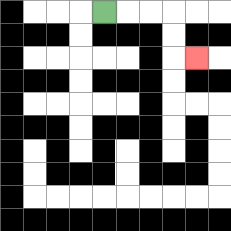{'start': '[4, 0]', 'end': '[8, 2]', 'path_directions': 'R,R,R,D,D,R', 'path_coordinates': '[[4, 0], [5, 0], [6, 0], [7, 0], [7, 1], [7, 2], [8, 2]]'}